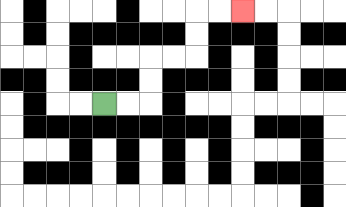{'start': '[4, 4]', 'end': '[10, 0]', 'path_directions': 'R,R,U,U,R,R,U,U,R,R', 'path_coordinates': '[[4, 4], [5, 4], [6, 4], [6, 3], [6, 2], [7, 2], [8, 2], [8, 1], [8, 0], [9, 0], [10, 0]]'}